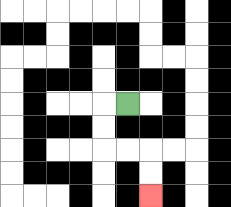{'start': '[5, 4]', 'end': '[6, 8]', 'path_directions': 'L,D,D,R,R,D,D', 'path_coordinates': '[[5, 4], [4, 4], [4, 5], [4, 6], [5, 6], [6, 6], [6, 7], [6, 8]]'}